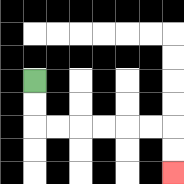{'start': '[1, 3]', 'end': '[7, 7]', 'path_directions': 'D,D,R,R,R,R,R,R,D,D', 'path_coordinates': '[[1, 3], [1, 4], [1, 5], [2, 5], [3, 5], [4, 5], [5, 5], [6, 5], [7, 5], [7, 6], [7, 7]]'}